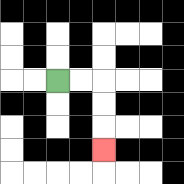{'start': '[2, 3]', 'end': '[4, 6]', 'path_directions': 'R,R,D,D,D', 'path_coordinates': '[[2, 3], [3, 3], [4, 3], [4, 4], [4, 5], [4, 6]]'}